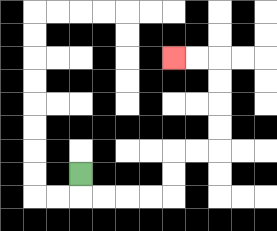{'start': '[3, 7]', 'end': '[7, 2]', 'path_directions': 'D,R,R,R,R,U,U,R,R,U,U,U,U,L,L', 'path_coordinates': '[[3, 7], [3, 8], [4, 8], [5, 8], [6, 8], [7, 8], [7, 7], [7, 6], [8, 6], [9, 6], [9, 5], [9, 4], [9, 3], [9, 2], [8, 2], [7, 2]]'}